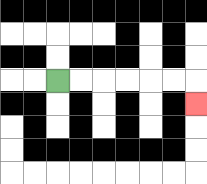{'start': '[2, 3]', 'end': '[8, 4]', 'path_directions': 'R,R,R,R,R,R,D', 'path_coordinates': '[[2, 3], [3, 3], [4, 3], [5, 3], [6, 3], [7, 3], [8, 3], [8, 4]]'}